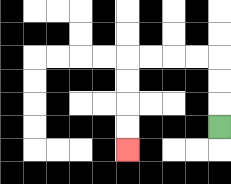{'start': '[9, 5]', 'end': '[5, 6]', 'path_directions': 'U,U,U,L,L,L,L,D,D,D,D', 'path_coordinates': '[[9, 5], [9, 4], [9, 3], [9, 2], [8, 2], [7, 2], [6, 2], [5, 2], [5, 3], [5, 4], [5, 5], [5, 6]]'}